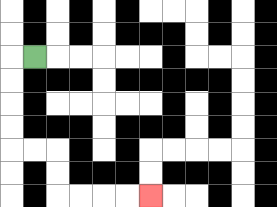{'start': '[1, 2]', 'end': '[6, 8]', 'path_directions': 'L,D,D,D,D,R,R,D,D,R,R,R,R', 'path_coordinates': '[[1, 2], [0, 2], [0, 3], [0, 4], [0, 5], [0, 6], [1, 6], [2, 6], [2, 7], [2, 8], [3, 8], [4, 8], [5, 8], [6, 8]]'}